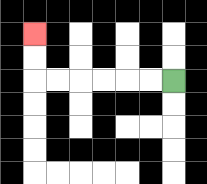{'start': '[7, 3]', 'end': '[1, 1]', 'path_directions': 'L,L,L,L,L,L,U,U', 'path_coordinates': '[[7, 3], [6, 3], [5, 3], [4, 3], [3, 3], [2, 3], [1, 3], [1, 2], [1, 1]]'}